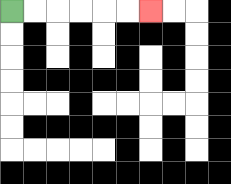{'start': '[0, 0]', 'end': '[6, 0]', 'path_directions': 'R,R,R,R,R,R', 'path_coordinates': '[[0, 0], [1, 0], [2, 0], [3, 0], [4, 0], [5, 0], [6, 0]]'}